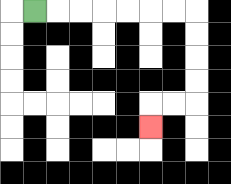{'start': '[1, 0]', 'end': '[6, 5]', 'path_directions': 'R,R,R,R,R,R,R,D,D,D,D,L,L,D', 'path_coordinates': '[[1, 0], [2, 0], [3, 0], [4, 0], [5, 0], [6, 0], [7, 0], [8, 0], [8, 1], [8, 2], [8, 3], [8, 4], [7, 4], [6, 4], [6, 5]]'}